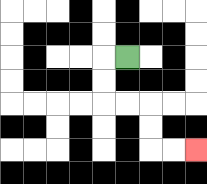{'start': '[5, 2]', 'end': '[8, 6]', 'path_directions': 'L,D,D,R,R,D,D,R,R', 'path_coordinates': '[[5, 2], [4, 2], [4, 3], [4, 4], [5, 4], [6, 4], [6, 5], [6, 6], [7, 6], [8, 6]]'}